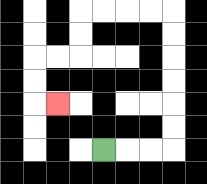{'start': '[4, 6]', 'end': '[2, 4]', 'path_directions': 'R,R,R,U,U,U,U,U,U,L,L,L,L,D,D,L,L,D,D,R', 'path_coordinates': '[[4, 6], [5, 6], [6, 6], [7, 6], [7, 5], [7, 4], [7, 3], [7, 2], [7, 1], [7, 0], [6, 0], [5, 0], [4, 0], [3, 0], [3, 1], [3, 2], [2, 2], [1, 2], [1, 3], [1, 4], [2, 4]]'}